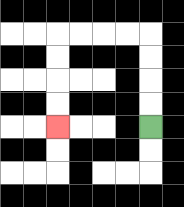{'start': '[6, 5]', 'end': '[2, 5]', 'path_directions': 'U,U,U,U,L,L,L,L,D,D,D,D', 'path_coordinates': '[[6, 5], [6, 4], [6, 3], [6, 2], [6, 1], [5, 1], [4, 1], [3, 1], [2, 1], [2, 2], [2, 3], [2, 4], [2, 5]]'}